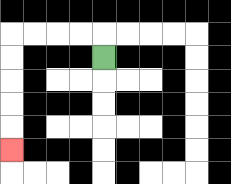{'start': '[4, 2]', 'end': '[0, 6]', 'path_directions': 'U,L,L,L,L,D,D,D,D,D', 'path_coordinates': '[[4, 2], [4, 1], [3, 1], [2, 1], [1, 1], [0, 1], [0, 2], [0, 3], [0, 4], [0, 5], [0, 6]]'}